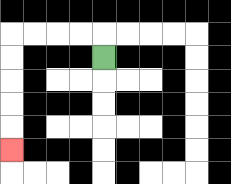{'start': '[4, 2]', 'end': '[0, 6]', 'path_directions': 'U,L,L,L,L,D,D,D,D,D', 'path_coordinates': '[[4, 2], [4, 1], [3, 1], [2, 1], [1, 1], [0, 1], [0, 2], [0, 3], [0, 4], [0, 5], [0, 6]]'}